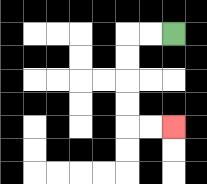{'start': '[7, 1]', 'end': '[7, 5]', 'path_directions': 'L,L,D,D,D,D,R,R', 'path_coordinates': '[[7, 1], [6, 1], [5, 1], [5, 2], [5, 3], [5, 4], [5, 5], [6, 5], [7, 5]]'}